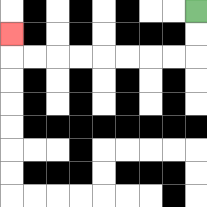{'start': '[8, 0]', 'end': '[0, 1]', 'path_directions': 'D,D,L,L,L,L,L,L,L,L,U', 'path_coordinates': '[[8, 0], [8, 1], [8, 2], [7, 2], [6, 2], [5, 2], [4, 2], [3, 2], [2, 2], [1, 2], [0, 2], [0, 1]]'}